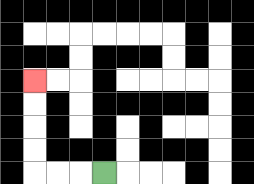{'start': '[4, 7]', 'end': '[1, 3]', 'path_directions': 'L,L,L,U,U,U,U', 'path_coordinates': '[[4, 7], [3, 7], [2, 7], [1, 7], [1, 6], [1, 5], [1, 4], [1, 3]]'}